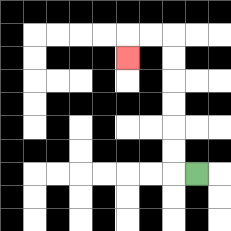{'start': '[8, 7]', 'end': '[5, 2]', 'path_directions': 'L,U,U,U,U,U,U,L,L,D', 'path_coordinates': '[[8, 7], [7, 7], [7, 6], [7, 5], [7, 4], [7, 3], [7, 2], [7, 1], [6, 1], [5, 1], [5, 2]]'}